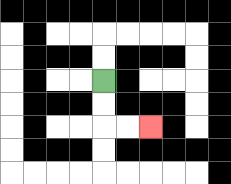{'start': '[4, 3]', 'end': '[6, 5]', 'path_directions': 'D,D,R,R', 'path_coordinates': '[[4, 3], [4, 4], [4, 5], [5, 5], [6, 5]]'}